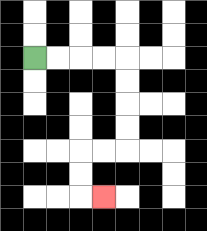{'start': '[1, 2]', 'end': '[4, 8]', 'path_directions': 'R,R,R,R,D,D,D,D,L,L,D,D,R', 'path_coordinates': '[[1, 2], [2, 2], [3, 2], [4, 2], [5, 2], [5, 3], [5, 4], [5, 5], [5, 6], [4, 6], [3, 6], [3, 7], [3, 8], [4, 8]]'}